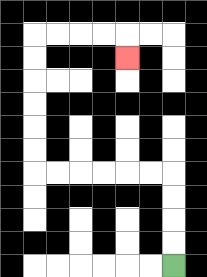{'start': '[7, 11]', 'end': '[5, 2]', 'path_directions': 'U,U,U,U,L,L,L,L,L,L,U,U,U,U,U,U,R,R,R,R,D', 'path_coordinates': '[[7, 11], [7, 10], [7, 9], [7, 8], [7, 7], [6, 7], [5, 7], [4, 7], [3, 7], [2, 7], [1, 7], [1, 6], [1, 5], [1, 4], [1, 3], [1, 2], [1, 1], [2, 1], [3, 1], [4, 1], [5, 1], [5, 2]]'}